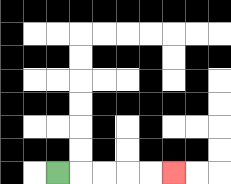{'start': '[2, 7]', 'end': '[7, 7]', 'path_directions': 'R,R,R,R,R', 'path_coordinates': '[[2, 7], [3, 7], [4, 7], [5, 7], [6, 7], [7, 7]]'}